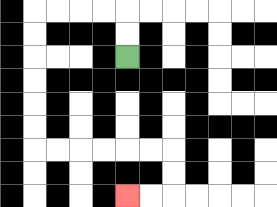{'start': '[5, 2]', 'end': '[5, 8]', 'path_directions': 'U,U,L,L,L,L,D,D,D,D,D,D,R,R,R,R,R,R,D,D,L,L', 'path_coordinates': '[[5, 2], [5, 1], [5, 0], [4, 0], [3, 0], [2, 0], [1, 0], [1, 1], [1, 2], [1, 3], [1, 4], [1, 5], [1, 6], [2, 6], [3, 6], [4, 6], [5, 6], [6, 6], [7, 6], [7, 7], [7, 8], [6, 8], [5, 8]]'}